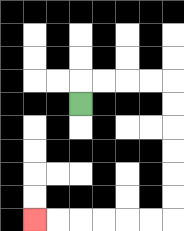{'start': '[3, 4]', 'end': '[1, 9]', 'path_directions': 'U,R,R,R,R,D,D,D,D,D,D,L,L,L,L,L,L', 'path_coordinates': '[[3, 4], [3, 3], [4, 3], [5, 3], [6, 3], [7, 3], [7, 4], [7, 5], [7, 6], [7, 7], [7, 8], [7, 9], [6, 9], [5, 9], [4, 9], [3, 9], [2, 9], [1, 9]]'}